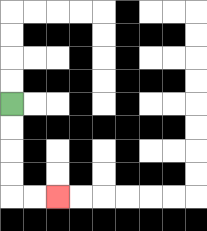{'start': '[0, 4]', 'end': '[2, 8]', 'path_directions': 'D,D,D,D,R,R', 'path_coordinates': '[[0, 4], [0, 5], [0, 6], [0, 7], [0, 8], [1, 8], [2, 8]]'}